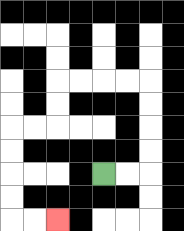{'start': '[4, 7]', 'end': '[2, 9]', 'path_directions': 'R,R,U,U,U,U,L,L,L,L,D,D,L,L,D,D,D,D,R,R', 'path_coordinates': '[[4, 7], [5, 7], [6, 7], [6, 6], [6, 5], [6, 4], [6, 3], [5, 3], [4, 3], [3, 3], [2, 3], [2, 4], [2, 5], [1, 5], [0, 5], [0, 6], [0, 7], [0, 8], [0, 9], [1, 9], [2, 9]]'}